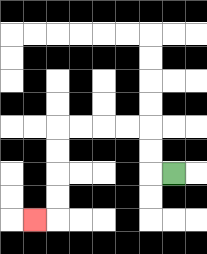{'start': '[7, 7]', 'end': '[1, 9]', 'path_directions': 'L,U,U,L,L,L,L,D,D,D,D,L', 'path_coordinates': '[[7, 7], [6, 7], [6, 6], [6, 5], [5, 5], [4, 5], [3, 5], [2, 5], [2, 6], [2, 7], [2, 8], [2, 9], [1, 9]]'}